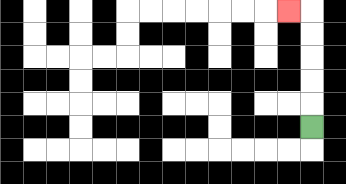{'start': '[13, 5]', 'end': '[12, 0]', 'path_directions': 'U,U,U,U,U,L', 'path_coordinates': '[[13, 5], [13, 4], [13, 3], [13, 2], [13, 1], [13, 0], [12, 0]]'}